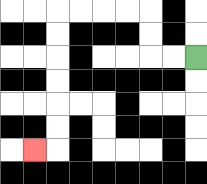{'start': '[8, 2]', 'end': '[1, 6]', 'path_directions': 'L,L,U,U,L,L,L,L,D,D,D,D,D,D,L', 'path_coordinates': '[[8, 2], [7, 2], [6, 2], [6, 1], [6, 0], [5, 0], [4, 0], [3, 0], [2, 0], [2, 1], [2, 2], [2, 3], [2, 4], [2, 5], [2, 6], [1, 6]]'}